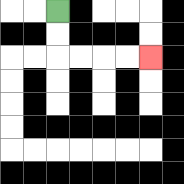{'start': '[2, 0]', 'end': '[6, 2]', 'path_directions': 'D,D,R,R,R,R', 'path_coordinates': '[[2, 0], [2, 1], [2, 2], [3, 2], [4, 2], [5, 2], [6, 2]]'}